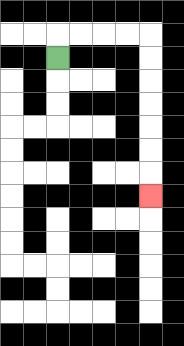{'start': '[2, 2]', 'end': '[6, 8]', 'path_directions': 'U,R,R,R,R,D,D,D,D,D,D,D', 'path_coordinates': '[[2, 2], [2, 1], [3, 1], [4, 1], [5, 1], [6, 1], [6, 2], [6, 3], [6, 4], [6, 5], [6, 6], [6, 7], [6, 8]]'}